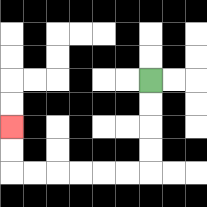{'start': '[6, 3]', 'end': '[0, 5]', 'path_directions': 'D,D,D,D,L,L,L,L,L,L,U,U', 'path_coordinates': '[[6, 3], [6, 4], [6, 5], [6, 6], [6, 7], [5, 7], [4, 7], [3, 7], [2, 7], [1, 7], [0, 7], [0, 6], [0, 5]]'}